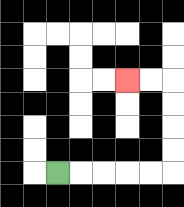{'start': '[2, 7]', 'end': '[5, 3]', 'path_directions': 'R,R,R,R,R,U,U,U,U,L,L', 'path_coordinates': '[[2, 7], [3, 7], [4, 7], [5, 7], [6, 7], [7, 7], [7, 6], [7, 5], [7, 4], [7, 3], [6, 3], [5, 3]]'}